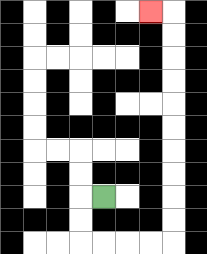{'start': '[4, 8]', 'end': '[6, 0]', 'path_directions': 'L,D,D,R,R,R,R,U,U,U,U,U,U,U,U,U,U,L', 'path_coordinates': '[[4, 8], [3, 8], [3, 9], [3, 10], [4, 10], [5, 10], [6, 10], [7, 10], [7, 9], [7, 8], [7, 7], [7, 6], [7, 5], [7, 4], [7, 3], [7, 2], [7, 1], [7, 0], [6, 0]]'}